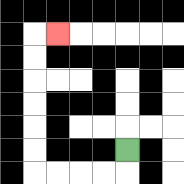{'start': '[5, 6]', 'end': '[2, 1]', 'path_directions': 'D,L,L,L,L,U,U,U,U,U,U,R', 'path_coordinates': '[[5, 6], [5, 7], [4, 7], [3, 7], [2, 7], [1, 7], [1, 6], [1, 5], [1, 4], [1, 3], [1, 2], [1, 1], [2, 1]]'}